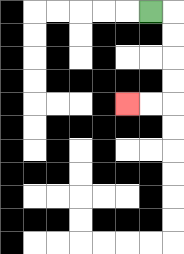{'start': '[6, 0]', 'end': '[5, 4]', 'path_directions': 'R,D,D,D,D,L,L', 'path_coordinates': '[[6, 0], [7, 0], [7, 1], [7, 2], [7, 3], [7, 4], [6, 4], [5, 4]]'}